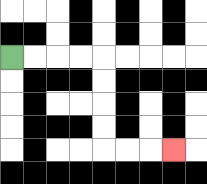{'start': '[0, 2]', 'end': '[7, 6]', 'path_directions': 'R,R,R,R,D,D,D,D,R,R,R', 'path_coordinates': '[[0, 2], [1, 2], [2, 2], [3, 2], [4, 2], [4, 3], [4, 4], [4, 5], [4, 6], [5, 6], [6, 6], [7, 6]]'}